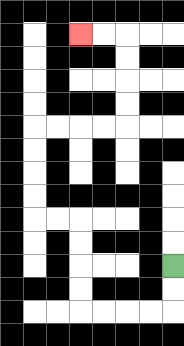{'start': '[7, 11]', 'end': '[3, 1]', 'path_directions': 'D,D,L,L,L,L,U,U,U,U,L,L,U,U,U,U,R,R,R,R,U,U,U,U,L,L', 'path_coordinates': '[[7, 11], [7, 12], [7, 13], [6, 13], [5, 13], [4, 13], [3, 13], [3, 12], [3, 11], [3, 10], [3, 9], [2, 9], [1, 9], [1, 8], [1, 7], [1, 6], [1, 5], [2, 5], [3, 5], [4, 5], [5, 5], [5, 4], [5, 3], [5, 2], [5, 1], [4, 1], [3, 1]]'}